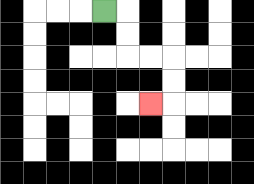{'start': '[4, 0]', 'end': '[6, 4]', 'path_directions': 'R,D,D,R,R,D,D,L', 'path_coordinates': '[[4, 0], [5, 0], [5, 1], [5, 2], [6, 2], [7, 2], [7, 3], [7, 4], [6, 4]]'}